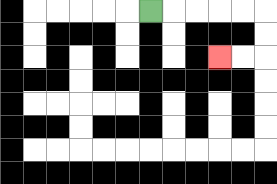{'start': '[6, 0]', 'end': '[9, 2]', 'path_directions': 'R,R,R,R,R,D,D,L,L', 'path_coordinates': '[[6, 0], [7, 0], [8, 0], [9, 0], [10, 0], [11, 0], [11, 1], [11, 2], [10, 2], [9, 2]]'}